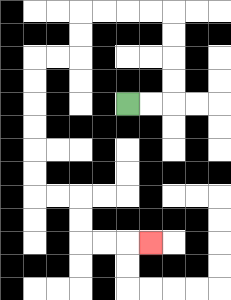{'start': '[5, 4]', 'end': '[6, 10]', 'path_directions': 'R,R,U,U,U,U,L,L,L,L,D,D,L,L,D,D,D,D,D,D,R,R,D,D,R,R,R', 'path_coordinates': '[[5, 4], [6, 4], [7, 4], [7, 3], [7, 2], [7, 1], [7, 0], [6, 0], [5, 0], [4, 0], [3, 0], [3, 1], [3, 2], [2, 2], [1, 2], [1, 3], [1, 4], [1, 5], [1, 6], [1, 7], [1, 8], [2, 8], [3, 8], [3, 9], [3, 10], [4, 10], [5, 10], [6, 10]]'}